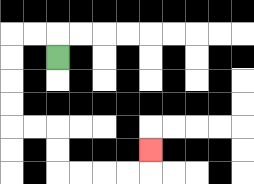{'start': '[2, 2]', 'end': '[6, 6]', 'path_directions': 'U,L,L,D,D,D,D,R,R,D,D,R,R,R,R,U', 'path_coordinates': '[[2, 2], [2, 1], [1, 1], [0, 1], [0, 2], [0, 3], [0, 4], [0, 5], [1, 5], [2, 5], [2, 6], [2, 7], [3, 7], [4, 7], [5, 7], [6, 7], [6, 6]]'}